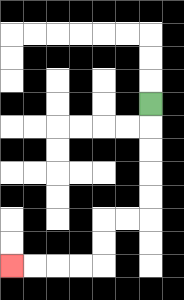{'start': '[6, 4]', 'end': '[0, 11]', 'path_directions': 'D,D,D,D,D,L,L,D,D,L,L,L,L', 'path_coordinates': '[[6, 4], [6, 5], [6, 6], [6, 7], [6, 8], [6, 9], [5, 9], [4, 9], [4, 10], [4, 11], [3, 11], [2, 11], [1, 11], [0, 11]]'}